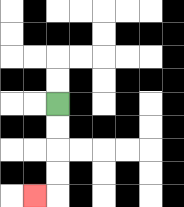{'start': '[2, 4]', 'end': '[1, 8]', 'path_directions': 'D,D,D,D,L', 'path_coordinates': '[[2, 4], [2, 5], [2, 6], [2, 7], [2, 8], [1, 8]]'}